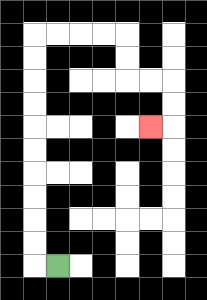{'start': '[2, 11]', 'end': '[6, 5]', 'path_directions': 'L,U,U,U,U,U,U,U,U,U,U,R,R,R,R,D,D,R,R,D,D,L', 'path_coordinates': '[[2, 11], [1, 11], [1, 10], [1, 9], [1, 8], [1, 7], [1, 6], [1, 5], [1, 4], [1, 3], [1, 2], [1, 1], [2, 1], [3, 1], [4, 1], [5, 1], [5, 2], [5, 3], [6, 3], [7, 3], [7, 4], [7, 5], [6, 5]]'}